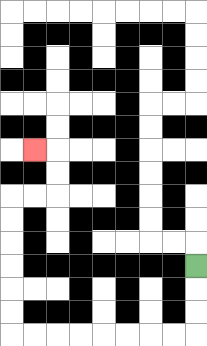{'start': '[8, 11]', 'end': '[1, 6]', 'path_directions': 'D,D,D,L,L,L,L,L,L,L,L,U,U,U,U,U,U,R,R,U,U,L', 'path_coordinates': '[[8, 11], [8, 12], [8, 13], [8, 14], [7, 14], [6, 14], [5, 14], [4, 14], [3, 14], [2, 14], [1, 14], [0, 14], [0, 13], [0, 12], [0, 11], [0, 10], [0, 9], [0, 8], [1, 8], [2, 8], [2, 7], [2, 6], [1, 6]]'}